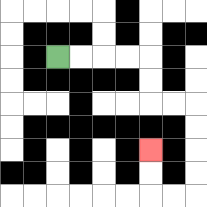{'start': '[2, 2]', 'end': '[6, 6]', 'path_directions': 'R,R,R,R,D,D,R,R,D,D,D,D,L,L,U,U', 'path_coordinates': '[[2, 2], [3, 2], [4, 2], [5, 2], [6, 2], [6, 3], [6, 4], [7, 4], [8, 4], [8, 5], [8, 6], [8, 7], [8, 8], [7, 8], [6, 8], [6, 7], [6, 6]]'}